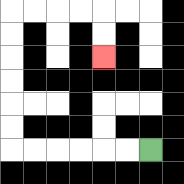{'start': '[6, 6]', 'end': '[4, 2]', 'path_directions': 'L,L,L,L,L,L,U,U,U,U,U,U,R,R,R,R,D,D', 'path_coordinates': '[[6, 6], [5, 6], [4, 6], [3, 6], [2, 6], [1, 6], [0, 6], [0, 5], [0, 4], [0, 3], [0, 2], [0, 1], [0, 0], [1, 0], [2, 0], [3, 0], [4, 0], [4, 1], [4, 2]]'}